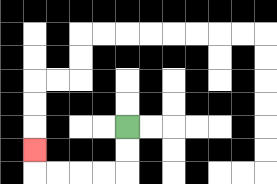{'start': '[5, 5]', 'end': '[1, 6]', 'path_directions': 'D,D,L,L,L,L,U', 'path_coordinates': '[[5, 5], [5, 6], [5, 7], [4, 7], [3, 7], [2, 7], [1, 7], [1, 6]]'}